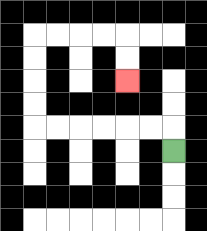{'start': '[7, 6]', 'end': '[5, 3]', 'path_directions': 'U,L,L,L,L,L,L,U,U,U,U,R,R,R,R,D,D', 'path_coordinates': '[[7, 6], [7, 5], [6, 5], [5, 5], [4, 5], [3, 5], [2, 5], [1, 5], [1, 4], [1, 3], [1, 2], [1, 1], [2, 1], [3, 1], [4, 1], [5, 1], [5, 2], [5, 3]]'}